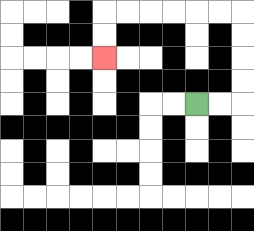{'start': '[8, 4]', 'end': '[4, 2]', 'path_directions': 'R,R,U,U,U,U,L,L,L,L,L,L,D,D', 'path_coordinates': '[[8, 4], [9, 4], [10, 4], [10, 3], [10, 2], [10, 1], [10, 0], [9, 0], [8, 0], [7, 0], [6, 0], [5, 0], [4, 0], [4, 1], [4, 2]]'}